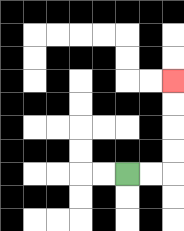{'start': '[5, 7]', 'end': '[7, 3]', 'path_directions': 'R,R,U,U,U,U', 'path_coordinates': '[[5, 7], [6, 7], [7, 7], [7, 6], [7, 5], [7, 4], [7, 3]]'}